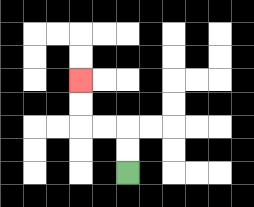{'start': '[5, 7]', 'end': '[3, 3]', 'path_directions': 'U,U,L,L,U,U', 'path_coordinates': '[[5, 7], [5, 6], [5, 5], [4, 5], [3, 5], [3, 4], [3, 3]]'}